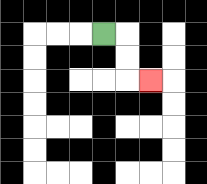{'start': '[4, 1]', 'end': '[6, 3]', 'path_directions': 'R,D,D,R', 'path_coordinates': '[[4, 1], [5, 1], [5, 2], [5, 3], [6, 3]]'}